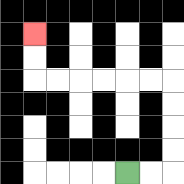{'start': '[5, 7]', 'end': '[1, 1]', 'path_directions': 'R,R,U,U,U,U,L,L,L,L,L,L,U,U', 'path_coordinates': '[[5, 7], [6, 7], [7, 7], [7, 6], [7, 5], [7, 4], [7, 3], [6, 3], [5, 3], [4, 3], [3, 3], [2, 3], [1, 3], [1, 2], [1, 1]]'}